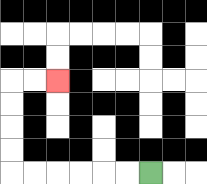{'start': '[6, 7]', 'end': '[2, 3]', 'path_directions': 'L,L,L,L,L,L,U,U,U,U,R,R', 'path_coordinates': '[[6, 7], [5, 7], [4, 7], [3, 7], [2, 7], [1, 7], [0, 7], [0, 6], [0, 5], [0, 4], [0, 3], [1, 3], [2, 3]]'}